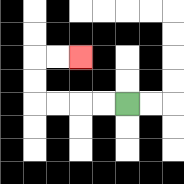{'start': '[5, 4]', 'end': '[3, 2]', 'path_directions': 'L,L,L,L,U,U,R,R', 'path_coordinates': '[[5, 4], [4, 4], [3, 4], [2, 4], [1, 4], [1, 3], [1, 2], [2, 2], [3, 2]]'}